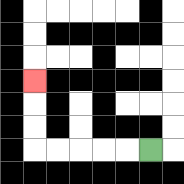{'start': '[6, 6]', 'end': '[1, 3]', 'path_directions': 'L,L,L,L,L,U,U,U', 'path_coordinates': '[[6, 6], [5, 6], [4, 6], [3, 6], [2, 6], [1, 6], [1, 5], [1, 4], [1, 3]]'}